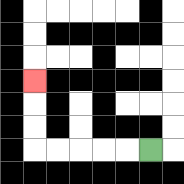{'start': '[6, 6]', 'end': '[1, 3]', 'path_directions': 'L,L,L,L,L,U,U,U', 'path_coordinates': '[[6, 6], [5, 6], [4, 6], [3, 6], [2, 6], [1, 6], [1, 5], [1, 4], [1, 3]]'}